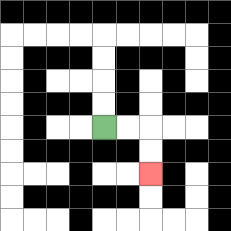{'start': '[4, 5]', 'end': '[6, 7]', 'path_directions': 'R,R,D,D', 'path_coordinates': '[[4, 5], [5, 5], [6, 5], [6, 6], [6, 7]]'}